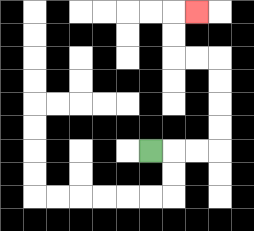{'start': '[6, 6]', 'end': '[8, 0]', 'path_directions': 'R,R,R,U,U,U,U,L,L,U,U,R', 'path_coordinates': '[[6, 6], [7, 6], [8, 6], [9, 6], [9, 5], [9, 4], [9, 3], [9, 2], [8, 2], [7, 2], [7, 1], [7, 0], [8, 0]]'}